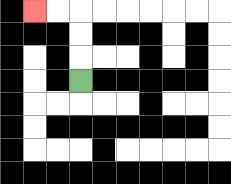{'start': '[3, 3]', 'end': '[1, 0]', 'path_directions': 'U,U,U,L,L', 'path_coordinates': '[[3, 3], [3, 2], [3, 1], [3, 0], [2, 0], [1, 0]]'}